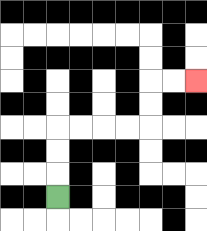{'start': '[2, 8]', 'end': '[8, 3]', 'path_directions': 'U,U,U,R,R,R,R,U,U,R,R', 'path_coordinates': '[[2, 8], [2, 7], [2, 6], [2, 5], [3, 5], [4, 5], [5, 5], [6, 5], [6, 4], [6, 3], [7, 3], [8, 3]]'}